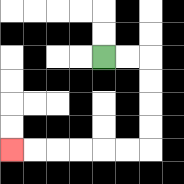{'start': '[4, 2]', 'end': '[0, 6]', 'path_directions': 'R,R,D,D,D,D,L,L,L,L,L,L', 'path_coordinates': '[[4, 2], [5, 2], [6, 2], [6, 3], [6, 4], [6, 5], [6, 6], [5, 6], [4, 6], [3, 6], [2, 6], [1, 6], [0, 6]]'}